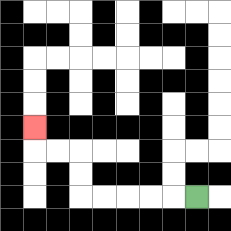{'start': '[8, 8]', 'end': '[1, 5]', 'path_directions': 'L,L,L,L,L,U,U,L,L,U', 'path_coordinates': '[[8, 8], [7, 8], [6, 8], [5, 8], [4, 8], [3, 8], [3, 7], [3, 6], [2, 6], [1, 6], [1, 5]]'}